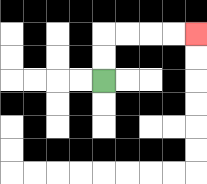{'start': '[4, 3]', 'end': '[8, 1]', 'path_directions': 'U,U,R,R,R,R', 'path_coordinates': '[[4, 3], [4, 2], [4, 1], [5, 1], [6, 1], [7, 1], [8, 1]]'}